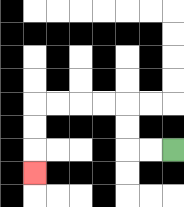{'start': '[7, 6]', 'end': '[1, 7]', 'path_directions': 'L,L,U,U,L,L,L,L,D,D,D', 'path_coordinates': '[[7, 6], [6, 6], [5, 6], [5, 5], [5, 4], [4, 4], [3, 4], [2, 4], [1, 4], [1, 5], [1, 6], [1, 7]]'}